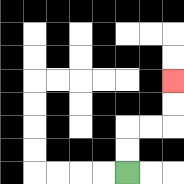{'start': '[5, 7]', 'end': '[7, 3]', 'path_directions': 'U,U,R,R,U,U', 'path_coordinates': '[[5, 7], [5, 6], [5, 5], [6, 5], [7, 5], [7, 4], [7, 3]]'}